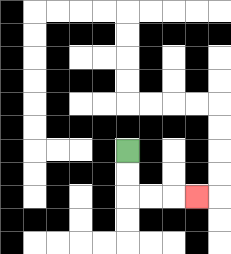{'start': '[5, 6]', 'end': '[8, 8]', 'path_directions': 'D,D,R,R,R', 'path_coordinates': '[[5, 6], [5, 7], [5, 8], [6, 8], [7, 8], [8, 8]]'}